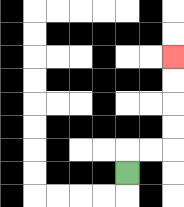{'start': '[5, 7]', 'end': '[7, 2]', 'path_directions': 'U,R,R,U,U,U,U', 'path_coordinates': '[[5, 7], [5, 6], [6, 6], [7, 6], [7, 5], [7, 4], [7, 3], [7, 2]]'}